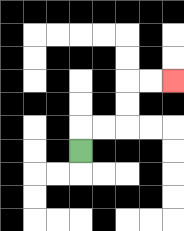{'start': '[3, 6]', 'end': '[7, 3]', 'path_directions': 'U,R,R,U,U,R,R', 'path_coordinates': '[[3, 6], [3, 5], [4, 5], [5, 5], [5, 4], [5, 3], [6, 3], [7, 3]]'}